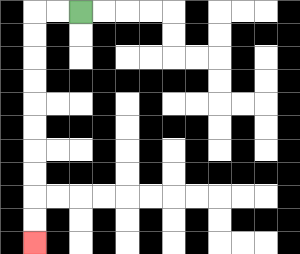{'start': '[3, 0]', 'end': '[1, 10]', 'path_directions': 'L,L,D,D,D,D,D,D,D,D,D,D', 'path_coordinates': '[[3, 0], [2, 0], [1, 0], [1, 1], [1, 2], [1, 3], [1, 4], [1, 5], [1, 6], [1, 7], [1, 8], [1, 9], [1, 10]]'}